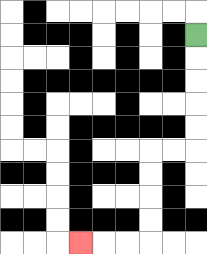{'start': '[8, 1]', 'end': '[3, 10]', 'path_directions': 'D,D,D,D,D,L,L,D,D,D,D,L,L,L', 'path_coordinates': '[[8, 1], [8, 2], [8, 3], [8, 4], [8, 5], [8, 6], [7, 6], [6, 6], [6, 7], [6, 8], [6, 9], [6, 10], [5, 10], [4, 10], [3, 10]]'}